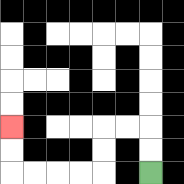{'start': '[6, 7]', 'end': '[0, 5]', 'path_directions': 'U,U,L,L,D,D,L,L,L,L,U,U', 'path_coordinates': '[[6, 7], [6, 6], [6, 5], [5, 5], [4, 5], [4, 6], [4, 7], [3, 7], [2, 7], [1, 7], [0, 7], [0, 6], [0, 5]]'}